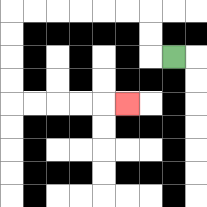{'start': '[7, 2]', 'end': '[5, 4]', 'path_directions': 'L,U,U,L,L,L,L,L,L,D,D,D,D,R,R,R,R,R', 'path_coordinates': '[[7, 2], [6, 2], [6, 1], [6, 0], [5, 0], [4, 0], [3, 0], [2, 0], [1, 0], [0, 0], [0, 1], [0, 2], [0, 3], [0, 4], [1, 4], [2, 4], [3, 4], [4, 4], [5, 4]]'}